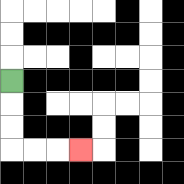{'start': '[0, 3]', 'end': '[3, 6]', 'path_directions': 'D,D,D,R,R,R', 'path_coordinates': '[[0, 3], [0, 4], [0, 5], [0, 6], [1, 6], [2, 6], [3, 6]]'}